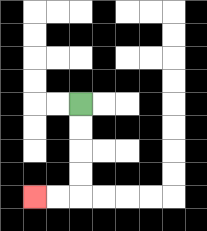{'start': '[3, 4]', 'end': '[1, 8]', 'path_directions': 'D,D,D,D,L,L', 'path_coordinates': '[[3, 4], [3, 5], [3, 6], [3, 7], [3, 8], [2, 8], [1, 8]]'}